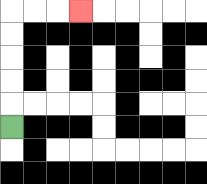{'start': '[0, 5]', 'end': '[3, 0]', 'path_directions': 'U,U,U,U,U,R,R,R', 'path_coordinates': '[[0, 5], [0, 4], [0, 3], [0, 2], [0, 1], [0, 0], [1, 0], [2, 0], [3, 0]]'}